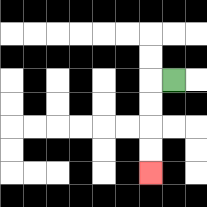{'start': '[7, 3]', 'end': '[6, 7]', 'path_directions': 'L,D,D,D,D', 'path_coordinates': '[[7, 3], [6, 3], [6, 4], [6, 5], [6, 6], [6, 7]]'}